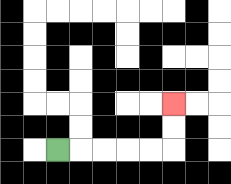{'start': '[2, 6]', 'end': '[7, 4]', 'path_directions': 'R,R,R,R,R,U,U', 'path_coordinates': '[[2, 6], [3, 6], [4, 6], [5, 6], [6, 6], [7, 6], [7, 5], [7, 4]]'}